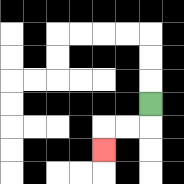{'start': '[6, 4]', 'end': '[4, 6]', 'path_directions': 'D,L,L,D', 'path_coordinates': '[[6, 4], [6, 5], [5, 5], [4, 5], [4, 6]]'}